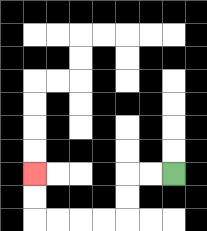{'start': '[7, 7]', 'end': '[1, 7]', 'path_directions': 'L,L,D,D,L,L,L,L,U,U', 'path_coordinates': '[[7, 7], [6, 7], [5, 7], [5, 8], [5, 9], [4, 9], [3, 9], [2, 9], [1, 9], [1, 8], [1, 7]]'}